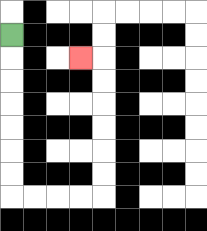{'start': '[0, 1]', 'end': '[3, 2]', 'path_directions': 'D,D,D,D,D,D,D,R,R,R,R,U,U,U,U,U,U,L', 'path_coordinates': '[[0, 1], [0, 2], [0, 3], [0, 4], [0, 5], [0, 6], [0, 7], [0, 8], [1, 8], [2, 8], [3, 8], [4, 8], [4, 7], [4, 6], [4, 5], [4, 4], [4, 3], [4, 2], [3, 2]]'}